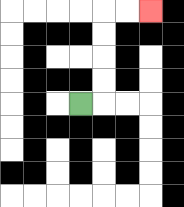{'start': '[3, 4]', 'end': '[6, 0]', 'path_directions': 'R,U,U,U,U,R,R', 'path_coordinates': '[[3, 4], [4, 4], [4, 3], [4, 2], [4, 1], [4, 0], [5, 0], [6, 0]]'}